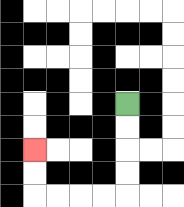{'start': '[5, 4]', 'end': '[1, 6]', 'path_directions': 'D,D,D,D,L,L,L,L,U,U', 'path_coordinates': '[[5, 4], [5, 5], [5, 6], [5, 7], [5, 8], [4, 8], [3, 8], [2, 8], [1, 8], [1, 7], [1, 6]]'}